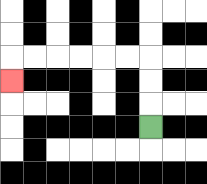{'start': '[6, 5]', 'end': '[0, 3]', 'path_directions': 'U,U,U,L,L,L,L,L,L,D', 'path_coordinates': '[[6, 5], [6, 4], [6, 3], [6, 2], [5, 2], [4, 2], [3, 2], [2, 2], [1, 2], [0, 2], [0, 3]]'}